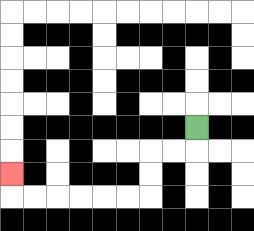{'start': '[8, 5]', 'end': '[0, 7]', 'path_directions': 'D,L,L,D,D,L,L,L,L,L,L,U', 'path_coordinates': '[[8, 5], [8, 6], [7, 6], [6, 6], [6, 7], [6, 8], [5, 8], [4, 8], [3, 8], [2, 8], [1, 8], [0, 8], [0, 7]]'}